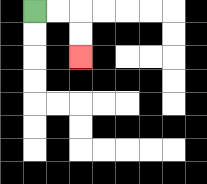{'start': '[1, 0]', 'end': '[3, 2]', 'path_directions': 'R,R,D,D', 'path_coordinates': '[[1, 0], [2, 0], [3, 0], [3, 1], [3, 2]]'}